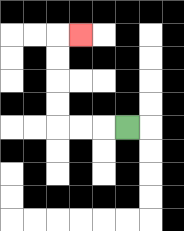{'start': '[5, 5]', 'end': '[3, 1]', 'path_directions': 'L,L,L,U,U,U,U,R', 'path_coordinates': '[[5, 5], [4, 5], [3, 5], [2, 5], [2, 4], [2, 3], [2, 2], [2, 1], [3, 1]]'}